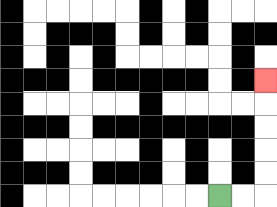{'start': '[9, 8]', 'end': '[11, 3]', 'path_directions': 'R,R,U,U,U,U,U', 'path_coordinates': '[[9, 8], [10, 8], [11, 8], [11, 7], [11, 6], [11, 5], [11, 4], [11, 3]]'}